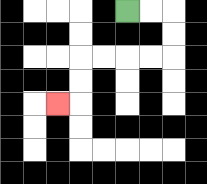{'start': '[5, 0]', 'end': '[2, 4]', 'path_directions': 'R,R,D,D,L,L,L,L,D,D,L', 'path_coordinates': '[[5, 0], [6, 0], [7, 0], [7, 1], [7, 2], [6, 2], [5, 2], [4, 2], [3, 2], [3, 3], [3, 4], [2, 4]]'}